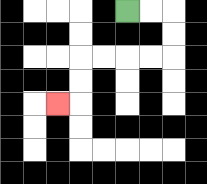{'start': '[5, 0]', 'end': '[2, 4]', 'path_directions': 'R,R,D,D,L,L,L,L,D,D,L', 'path_coordinates': '[[5, 0], [6, 0], [7, 0], [7, 1], [7, 2], [6, 2], [5, 2], [4, 2], [3, 2], [3, 3], [3, 4], [2, 4]]'}